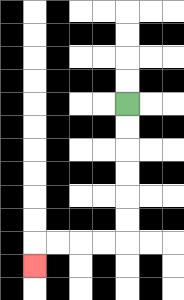{'start': '[5, 4]', 'end': '[1, 11]', 'path_directions': 'D,D,D,D,D,D,L,L,L,L,D', 'path_coordinates': '[[5, 4], [5, 5], [5, 6], [5, 7], [5, 8], [5, 9], [5, 10], [4, 10], [3, 10], [2, 10], [1, 10], [1, 11]]'}